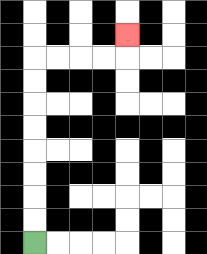{'start': '[1, 10]', 'end': '[5, 1]', 'path_directions': 'U,U,U,U,U,U,U,U,R,R,R,R,U', 'path_coordinates': '[[1, 10], [1, 9], [1, 8], [1, 7], [1, 6], [1, 5], [1, 4], [1, 3], [1, 2], [2, 2], [3, 2], [4, 2], [5, 2], [5, 1]]'}